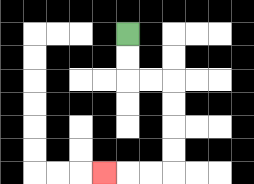{'start': '[5, 1]', 'end': '[4, 7]', 'path_directions': 'D,D,R,R,D,D,D,D,L,L,L', 'path_coordinates': '[[5, 1], [5, 2], [5, 3], [6, 3], [7, 3], [7, 4], [7, 5], [7, 6], [7, 7], [6, 7], [5, 7], [4, 7]]'}